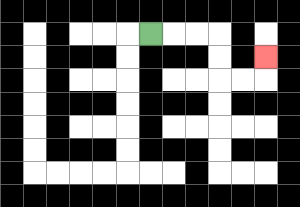{'start': '[6, 1]', 'end': '[11, 2]', 'path_directions': 'R,R,R,D,D,R,R,U', 'path_coordinates': '[[6, 1], [7, 1], [8, 1], [9, 1], [9, 2], [9, 3], [10, 3], [11, 3], [11, 2]]'}